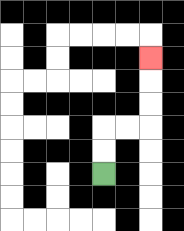{'start': '[4, 7]', 'end': '[6, 2]', 'path_directions': 'U,U,R,R,U,U,U', 'path_coordinates': '[[4, 7], [4, 6], [4, 5], [5, 5], [6, 5], [6, 4], [6, 3], [6, 2]]'}